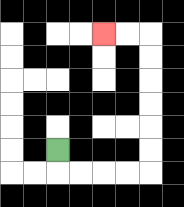{'start': '[2, 6]', 'end': '[4, 1]', 'path_directions': 'D,R,R,R,R,U,U,U,U,U,U,L,L', 'path_coordinates': '[[2, 6], [2, 7], [3, 7], [4, 7], [5, 7], [6, 7], [6, 6], [6, 5], [6, 4], [6, 3], [6, 2], [6, 1], [5, 1], [4, 1]]'}